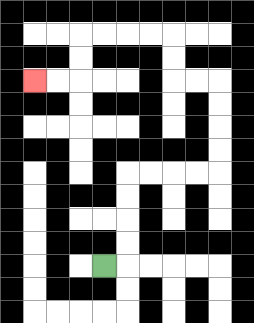{'start': '[4, 11]', 'end': '[1, 3]', 'path_directions': 'R,U,U,U,U,R,R,R,R,U,U,U,U,L,L,U,U,L,L,L,L,D,D,L,L', 'path_coordinates': '[[4, 11], [5, 11], [5, 10], [5, 9], [5, 8], [5, 7], [6, 7], [7, 7], [8, 7], [9, 7], [9, 6], [9, 5], [9, 4], [9, 3], [8, 3], [7, 3], [7, 2], [7, 1], [6, 1], [5, 1], [4, 1], [3, 1], [3, 2], [3, 3], [2, 3], [1, 3]]'}